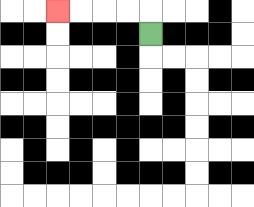{'start': '[6, 1]', 'end': '[2, 0]', 'path_directions': 'U,L,L,L,L', 'path_coordinates': '[[6, 1], [6, 0], [5, 0], [4, 0], [3, 0], [2, 0]]'}